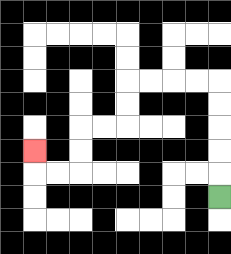{'start': '[9, 8]', 'end': '[1, 6]', 'path_directions': 'U,U,U,U,U,L,L,L,L,D,D,L,L,D,D,L,L,U', 'path_coordinates': '[[9, 8], [9, 7], [9, 6], [9, 5], [9, 4], [9, 3], [8, 3], [7, 3], [6, 3], [5, 3], [5, 4], [5, 5], [4, 5], [3, 5], [3, 6], [3, 7], [2, 7], [1, 7], [1, 6]]'}